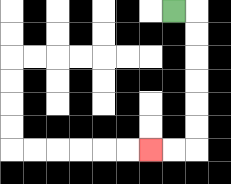{'start': '[7, 0]', 'end': '[6, 6]', 'path_directions': 'R,D,D,D,D,D,D,L,L', 'path_coordinates': '[[7, 0], [8, 0], [8, 1], [8, 2], [8, 3], [8, 4], [8, 5], [8, 6], [7, 6], [6, 6]]'}